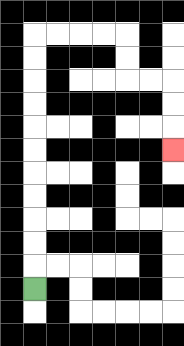{'start': '[1, 12]', 'end': '[7, 6]', 'path_directions': 'U,U,U,U,U,U,U,U,U,U,U,R,R,R,R,D,D,R,R,D,D,D', 'path_coordinates': '[[1, 12], [1, 11], [1, 10], [1, 9], [1, 8], [1, 7], [1, 6], [1, 5], [1, 4], [1, 3], [1, 2], [1, 1], [2, 1], [3, 1], [4, 1], [5, 1], [5, 2], [5, 3], [6, 3], [7, 3], [7, 4], [7, 5], [7, 6]]'}